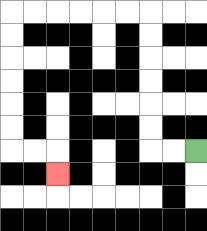{'start': '[8, 6]', 'end': '[2, 7]', 'path_directions': 'L,L,U,U,U,U,U,U,L,L,L,L,L,L,D,D,D,D,D,D,R,R,D', 'path_coordinates': '[[8, 6], [7, 6], [6, 6], [6, 5], [6, 4], [6, 3], [6, 2], [6, 1], [6, 0], [5, 0], [4, 0], [3, 0], [2, 0], [1, 0], [0, 0], [0, 1], [0, 2], [0, 3], [0, 4], [0, 5], [0, 6], [1, 6], [2, 6], [2, 7]]'}